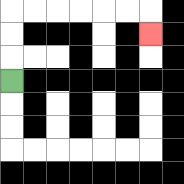{'start': '[0, 3]', 'end': '[6, 1]', 'path_directions': 'U,U,U,R,R,R,R,R,R,D', 'path_coordinates': '[[0, 3], [0, 2], [0, 1], [0, 0], [1, 0], [2, 0], [3, 0], [4, 0], [5, 0], [6, 0], [6, 1]]'}